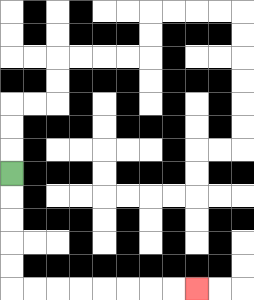{'start': '[0, 7]', 'end': '[8, 12]', 'path_directions': 'D,D,D,D,D,R,R,R,R,R,R,R,R', 'path_coordinates': '[[0, 7], [0, 8], [0, 9], [0, 10], [0, 11], [0, 12], [1, 12], [2, 12], [3, 12], [4, 12], [5, 12], [6, 12], [7, 12], [8, 12]]'}